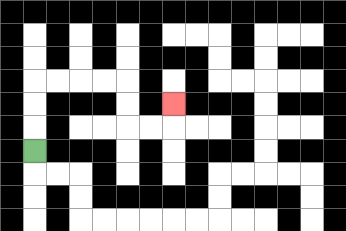{'start': '[1, 6]', 'end': '[7, 4]', 'path_directions': 'U,U,U,R,R,R,R,D,D,R,R,U', 'path_coordinates': '[[1, 6], [1, 5], [1, 4], [1, 3], [2, 3], [3, 3], [4, 3], [5, 3], [5, 4], [5, 5], [6, 5], [7, 5], [7, 4]]'}